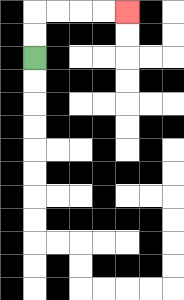{'start': '[1, 2]', 'end': '[5, 0]', 'path_directions': 'U,U,R,R,R,R', 'path_coordinates': '[[1, 2], [1, 1], [1, 0], [2, 0], [3, 0], [4, 0], [5, 0]]'}